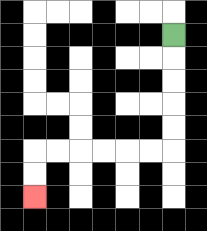{'start': '[7, 1]', 'end': '[1, 8]', 'path_directions': 'D,D,D,D,D,L,L,L,L,L,L,D,D', 'path_coordinates': '[[7, 1], [7, 2], [7, 3], [7, 4], [7, 5], [7, 6], [6, 6], [5, 6], [4, 6], [3, 6], [2, 6], [1, 6], [1, 7], [1, 8]]'}